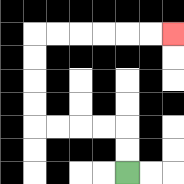{'start': '[5, 7]', 'end': '[7, 1]', 'path_directions': 'U,U,L,L,L,L,U,U,U,U,R,R,R,R,R,R', 'path_coordinates': '[[5, 7], [5, 6], [5, 5], [4, 5], [3, 5], [2, 5], [1, 5], [1, 4], [1, 3], [1, 2], [1, 1], [2, 1], [3, 1], [4, 1], [5, 1], [6, 1], [7, 1]]'}